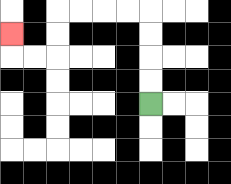{'start': '[6, 4]', 'end': '[0, 1]', 'path_directions': 'U,U,U,U,L,L,L,L,D,D,L,L,U', 'path_coordinates': '[[6, 4], [6, 3], [6, 2], [6, 1], [6, 0], [5, 0], [4, 0], [3, 0], [2, 0], [2, 1], [2, 2], [1, 2], [0, 2], [0, 1]]'}